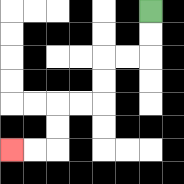{'start': '[6, 0]', 'end': '[0, 6]', 'path_directions': 'D,D,L,L,D,D,L,L,D,D,L,L', 'path_coordinates': '[[6, 0], [6, 1], [6, 2], [5, 2], [4, 2], [4, 3], [4, 4], [3, 4], [2, 4], [2, 5], [2, 6], [1, 6], [0, 6]]'}